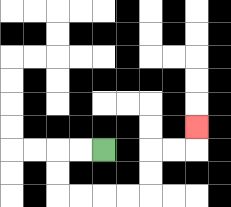{'start': '[4, 6]', 'end': '[8, 5]', 'path_directions': 'L,L,D,D,R,R,R,R,U,U,R,R,U', 'path_coordinates': '[[4, 6], [3, 6], [2, 6], [2, 7], [2, 8], [3, 8], [4, 8], [5, 8], [6, 8], [6, 7], [6, 6], [7, 6], [8, 6], [8, 5]]'}